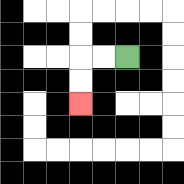{'start': '[5, 2]', 'end': '[3, 4]', 'path_directions': 'L,L,D,D', 'path_coordinates': '[[5, 2], [4, 2], [3, 2], [3, 3], [3, 4]]'}